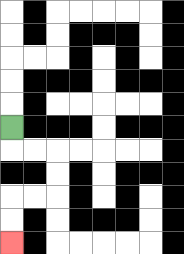{'start': '[0, 5]', 'end': '[0, 10]', 'path_directions': 'D,R,R,D,D,L,L,D,D', 'path_coordinates': '[[0, 5], [0, 6], [1, 6], [2, 6], [2, 7], [2, 8], [1, 8], [0, 8], [0, 9], [0, 10]]'}